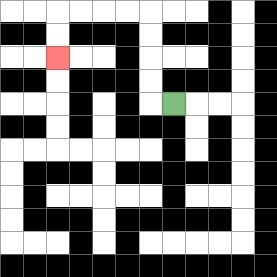{'start': '[7, 4]', 'end': '[2, 2]', 'path_directions': 'L,U,U,U,U,L,L,L,L,D,D', 'path_coordinates': '[[7, 4], [6, 4], [6, 3], [6, 2], [6, 1], [6, 0], [5, 0], [4, 0], [3, 0], [2, 0], [2, 1], [2, 2]]'}